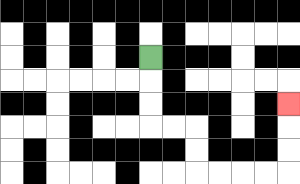{'start': '[6, 2]', 'end': '[12, 4]', 'path_directions': 'D,D,D,R,R,D,D,R,R,R,R,U,U,U', 'path_coordinates': '[[6, 2], [6, 3], [6, 4], [6, 5], [7, 5], [8, 5], [8, 6], [8, 7], [9, 7], [10, 7], [11, 7], [12, 7], [12, 6], [12, 5], [12, 4]]'}